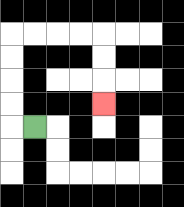{'start': '[1, 5]', 'end': '[4, 4]', 'path_directions': 'L,U,U,U,U,R,R,R,R,D,D,D', 'path_coordinates': '[[1, 5], [0, 5], [0, 4], [0, 3], [0, 2], [0, 1], [1, 1], [2, 1], [3, 1], [4, 1], [4, 2], [4, 3], [4, 4]]'}